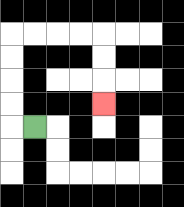{'start': '[1, 5]', 'end': '[4, 4]', 'path_directions': 'L,U,U,U,U,R,R,R,R,D,D,D', 'path_coordinates': '[[1, 5], [0, 5], [0, 4], [0, 3], [0, 2], [0, 1], [1, 1], [2, 1], [3, 1], [4, 1], [4, 2], [4, 3], [4, 4]]'}